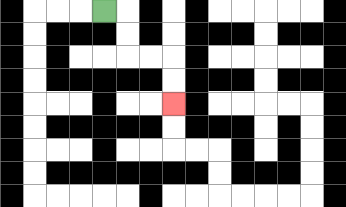{'start': '[4, 0]', 'end': '[7, 4]', 'path_directions': 'R,D,D,R,R,D,D', 'path_coordinates': '[[4, 0], [5, 0], [5, 1], [5, 2], [6, 2], [7, 2], [7, 3], [7, 4]]'}